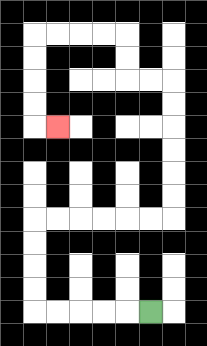{'start': '[6, 13]', 'end': '[2, 5]', 'path_directions': 'L,L,L,L,L,U,U,U,U,R,R,R,R,R,R,U,U,U,U,U,U,L,L,U,U,L,L,L,L,D,D,D,D,R', 'path_coordinates': '[[6, 13], [5, 13], [4, 13], [3, 13], [2, 13], [1, 13], [1, 12], [1, 11], [1, 10], [1, 9], [2, 9], [3, 9], [4, 9], [5, 9], [6, 9], [7, 9], [7, 8], [7, 7], [7, 6], [7, 5], [7, 4], [7, 3], [6, 3], [5, 3], [5, 2], [5, 1], [4, 1], [3, 1], [2, 1], [1, 1], [1, 2], [1, 3], [1, 4], [1, 5], [2, 5]]'}